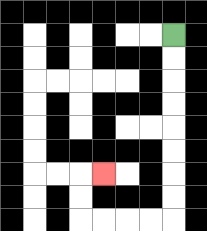{'start': '[7, 1]', 'end': '[4, 7]', 'path_directions': 'D,D,D,D,D,D,D,D,L,L,L,L,U,U,R', 'path_coordinates': '[[7, 1], [7, 2], [7, 3], [7, 4], [7, 5], [7, 6], [7, 7], [7, 8], [7, 9], [6, 9], [5, 9], [4, 9], [3, 9], [3, 8], [3, 7], [4, 7]]'}